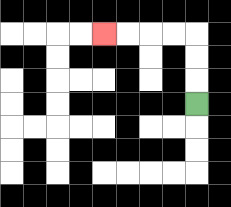{'start': '[8, 4]', 'end': '[4, 1]', 'path_directions': 'U,U,U,L,L,L,L', 'path_coordinates': '[[8, 4], [8, 3], [8, 2], [8, 1], [7, 1], [6, 1], [5, 1], [4, 1]]'}